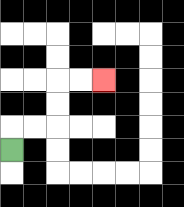{'start': '[0, 6]', 'end': '[4, 3]', 'path_directions': 'U,R,R,U,U,R,R', 'path_coordinates': '[[0, 6], [0, 5], [1, 5], [2, 5], [2, 4], [2, 3], [3, 3], [4, 3]]'}